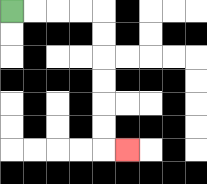{'start': '[0, 0]', 'end': '[5, 6]', 'path_directions': 'R,R,R,R,D,D,D,D,D,D,R', 'path_coordinates': '[[0, 0], [1, 0], [2, 0], [3, 0], [4, 0], [4, 1], [4, 2], [4, 3], [4, 4], [4, 5], [4, 6], [5, 6]]'}